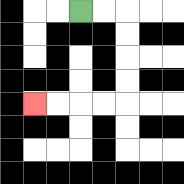{'start': '[3, 0]', 'end': '[1, 4]', 'path_directions': 'R,R,D,D,D,D,L,L,L,L', 'path_coordinates': '[[3, 0], [4, 0], [5, 0], [5, 1], [5, 2], [5, 3], [5, 4], [4, 4], [3, 4], [2, 4], [1, 4]]'}